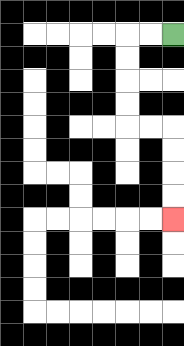{'start': '[7, 1]', 'end': '[7, 9]', 'path_directions': 'L,L,D,D,D,D,R,R,D,D,D,D', 'path_coordinates': '[[7, 1], [6, 1], [5, 1], [5, 2], [5, 3], [5, 4], [5, 5], [6, 5], [7, 5], [7, 6], [7, 7], [7, 8], [7, 9]]'}